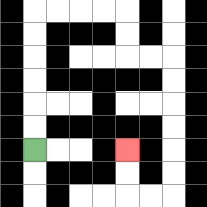{'start': '[1, 6]', 'end': '[5, 6]', 'path_directions': 'U,U,U,U,U,U,R,R,R,R,D,D,R,R,D,D,D,D,D,D,L,L,U,U', 'path_coordinates': '[[1, 6], [1, 5], [1, 4], [1, 3], [1, 2], [1, 1], [1, 0], [2, 0], [3, 0], [4, 0], [5, 0], [5, 1], [5, 2], [6, 2], [7, 2], [7, 3], [7, 4], [7, 5], [7, 6], [7, 7], [7, 8], [6, 8], [5, 8], [5, 7], [5, 6]]'}